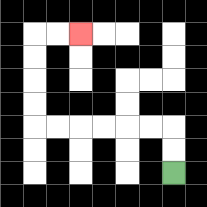{'start': '[7, 7]', 'end': '[3, 1]', 'path_directions': 'U,U,L,L,L,L,L,L,U,U,U,U,R,R', 'path_coordinates': '[[7, 7], [7, 6], [7, 5], [6, 5], [5, 5], [4, 5], [3, 5], [2, 5], [1, 5], [1, 4], [1, 3], [1, 2], [1, 1], [2, 1], [3, 1]]'}